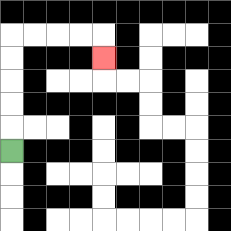{'start': '[0, 6]', 'end': '[4, 2]', 'path_directions': 'U,U,U,U,U,R,R,R,R,D', 'path_coordinates': '[[0, 6], [0, 5], [0, 4], [0, 3], [0, 2], [0, 1], [1, 1], [2, 1], [3, 1], [4, 1], [4, 2]]'}